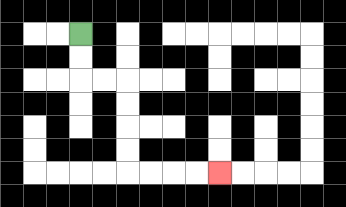{'start': '[3, 1]', 'end': '[9, 7]', 'path_directions': 'D,D,R,R,D,D,D,D,R,R,R,R', 'path_coordinates': '[[3, 1], [3, 2], [3, 3], [4, 3], [5, 3], [5, 4], [5, 5], [5, 6], [5, 7], [6, 7], [7, 7], [8, 7], [9, 7]]'}